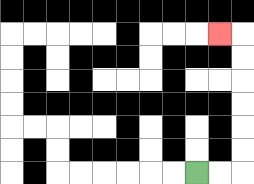{'start': '[8, 7]', 'end': '[9, 1]', 'path_directions': 'R,R,U,U,U,U,U,U,L', 'path_coordinates': '[[8, 7], [9, 7], [10, 7], [10, 6], [10, 5], [10, 4], [10, 3], [10, 2], [10, 1], [9, 1]]'}